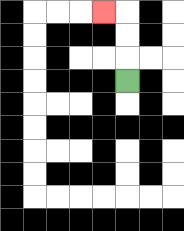{'start': '[5, 3]', 'end': '[4, 0]', 'path_directions': 'U,U,U,L', 'path_coordinates': '[[5, 3], [5, 2], [5, 1], [5, 0], [4, 0]]'}